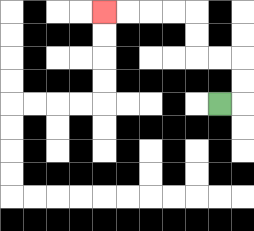{'start': '[9, 4]', 'end': '[4, 0]', 'path_directions': 'R,U,U,L,L,U,U,L,L,L,L', 'path_coordinates': '[[9, 4], [10, 4], [10, 3], [10, 2], [9, 2], [8, 2], [8, 1], [8, 0], [7, 0], [6, 0], [5, 0], [4, 0]]'}